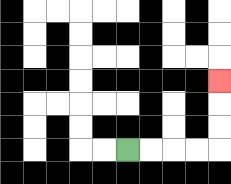{'start': '[5, 6]', 'end': '[9, 3]', 'path_directions': 'R,R,R,R,U,U,U', 'path_coordinates': '[[5, 6], [6, 6], [7, 6], [8, 6], [9, 6], [9, 5], [9, 4], [9, 3]]'}